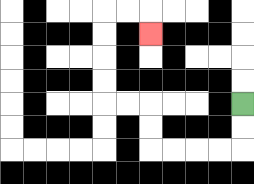{'start': '[10, 4]', 'end': '[6, 1]', 'path_directions': 'D,D,L,L,L,L,U,U,L,L,U,U,U,U,R,R,D', 'path_coordinates': '[[10, 4], [10, 5], [10, 6], [9, 6], [8, 6], [7, 6], [6, 6], [6, 5], [6, 4], [5, 4], [4, 4], [4, 3], [4, 2], [4, 1], [4, 0], [5, 0], [6, 0], [6, 1]]'}